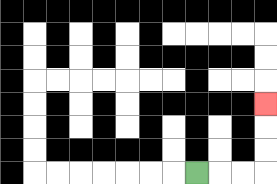{'start': '[8, 7]', 'end': '[11, 4]', 'path_directions': 'R,R,R,U,U,U', 'path_coordinates': '[[8, 7], [9, 7], [10, 7], [11, 7], [11, 6], [11, 5], [11, 4]]'}